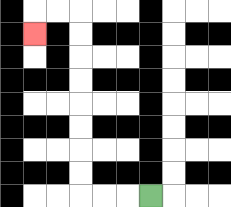{'start': '[6, 8]', 'end': '[1, 1]', 'path_directions': 'L,L,L,U,U,U,U,U,U,U,U,L,L,D', 'path_coordinates': '[[6, 8], [5, 8], [4, 8], [3, 8], [3, 7], [3, 6], [3, 5], [3, 4], [3, 3], [3, 2], [3, 1], [3, 0], [2, 0], [1, 0], [1, 1]]'}